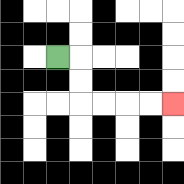{'start': '[2, 2]', 'end': '[7, 4]', 'path_directions': 'R,D,D,R,R,R,R', 'path_coordinates': '[[2, 2], [3, 2], [3, 3], [3, 4], [4, 4], [5, 4], [6, 4], [7, 4]]'}